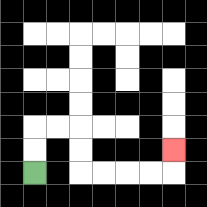{'start': '[1, 7]', 'end': '[7, 6]', 'path_directions': 'U,U,R,R,D,D,R,R,R,R,U', 'path_coordinates': '[[1, 7], [1, 6], [1, 5], [2, 5], [3, 5], [3, 6], [3, 7], [4, 7], [5, 7], [6, 7], [7, 7], [7, 6]]'}